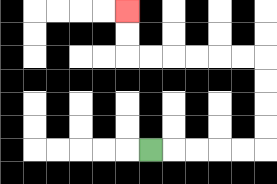{'start': '[6, 6]', 'end': '[5, 0]', 'path_directions': 'R,R,R,R,R,U,U,U,U,L,L,L,L,L,L,U,U', 'path_coordinates': '[[6, 6], [7, 6], [8, 6], [9, 6], [10, 6], [11, 6], [11, 5], [11, 4], [11, 3], [11, 2], [10, 2], [9, 2], [8, 2], [7, 2], [6, 2], [5, 2], [5, 1], [5, 0]]'}